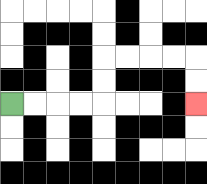{'start': '[0, 4]', 'end': '[8, 4]', 'path_directions': 'R,R,R,R,U,U,R,R,R,R,D,D', 'path_coordinates': '[[0, 4], [1, 4], [2, 4], [3, 4], [4, 4], [4, 3], [4, 2], [5, 2], [6, 2], [7, 2], [8, 2], [8, 3], [8, 4]]'}